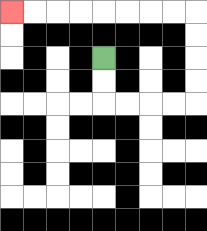{'start': '[4, 2]', 'end': '[0, 0]', 'path_directions': 'D,D,R,R,R,R,U,U,U,U,L,L,L,L,L,L,L,L', 'path_coordinates': '[[4, 2], [4, 3], [4, 4], [5, 4], [6, 4], [7, 4], [8, 4], [8, 3], [8, 2], [8, 1], [8, 0], [7, 0], [6, 0], [5, 0], [4, 0], [3, 0], [2, 0], [1, 0], [0, 0]]'}